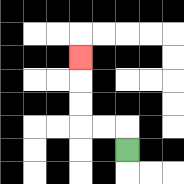{'start': '[5, 6]', 'end': '[3, 2]', 'path_directions': 'U,L,L,U,U,U', 'path_coordinates': '[[5, 6], [5, 5], [4, 5], [3, 5], [3, 4], [3, 3], [3, 2]]'}